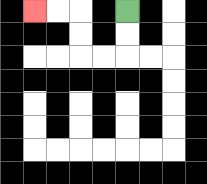{'start': '[5, 0]', 'end': '[1, 0]', 'path_directions': 'D,D,L,L,U,U,L,L', 'path_coordinates': '[[5, 0], [5, 1], [5, 2], [4, 2], [3, 2], [3, 1], [3, 0], [2, 0], [1, 0]]'}